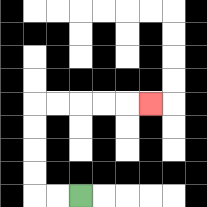{'start': '[3, 8]', 'end': '[6, 4]', 'path_directions': 'L,L,U,U,U,U,R,R,R,R,R', 'path_coordinates': '[[3, 8], [2, 8], [1, 8], [1, 7], [1, 6], [1, 5], [1, 4], [2, 4], [3, 4], [4, 4], [5, 4], [6, 4]]'}